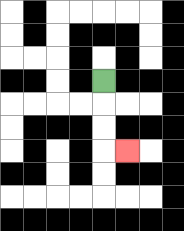{'start': '[4, 3]', 'end': '[5, 6]', 'path_directions': 'D,D,D,R', 'path_coordinates': '[[4, 3], [4, 4], [4, 5], [4, 6], [5, 6]]'}